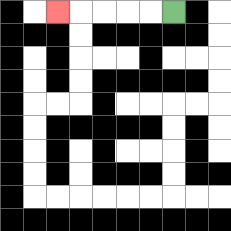{'start': '[7, 0]', 'end': '[2, 0]', 'path_directions': 'L,L,L,L,L', 'path_coordinates': '[[7, 0], [6, 0], [5, 0], [4, 0], [3, 0], [2, 0]]'}